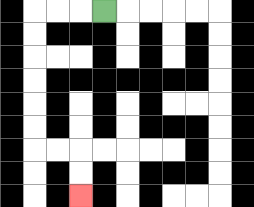{'start': '[4, 0]', 'end': '[3, 8]', 'path_directions': 'L,L,L,D,D,D,D,D,D,R,R,D,D', 'path_coordinates': '[[4, 0], [3, 0], [2, 0], [1, 0], [1, 1], [1, 2], [1, 3], [1, 4], [1, 5], [1, 6], [2, 6], [3, 6], [3, 7], [3, 8]]'}